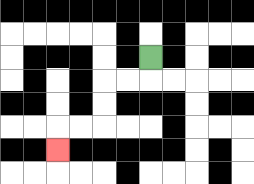{'start': '[6, 2]', 'end': '[2, 6]', 'path_directions': 'D,L,L,D,D,L,L,D', 'path_coordinates': '[[6, 2], [6, 3], [5, 3], [4, 3], [4, 4], [4, 5], [3, 5], [2, 5], [2, 6]]'}